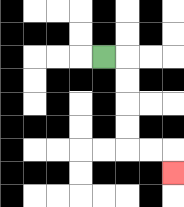{'start': '[4, 2]', 'end': '[7, 7]', 'path_directions': 'R,D,D,D,D,R,R,D', 'path_coordinates': '[[4, 2], [5, 2], [5, 3], [5, 4], [5, 5], [5, 6], [6, 6], [7, 6], [7, 7]]'}